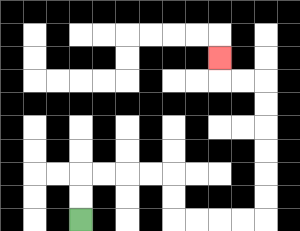{'start': '[3, 9]', 'end': '[9, 2]', 'path_directions': 'U,U,R,R,R,R,D,D,R,R,R,R,U,U,U,U,U,U,L,L,U', 'path_coordinates': '[[3, 9], [3, 8], [3, 7], [4, 7], [5, 7], [6, 7], [7, 7], [7, 8], [7, 9], [8, 9], [9, 9], [10, 9], [11, 9], [11, 8], [11, 7], [11, 6], [11, 5], [11, 4], [11, 3], [10, 3], [9, 3], [9, 2]]'}